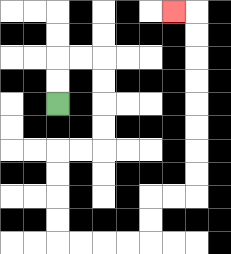{'start': '[2, 4]', 'end': '[7, 0]', 'path_directions': 'U,U,R,R,D,D,D,D,L,L,D,D,D,D,R,R,R,R,U,U,R,R,U,U,U,U,U,U,U,U,L', 'path_coordinates': '[[2, 4], [2, 3], [2, 2], [3, 2], [4, 2], [4, 3], [4, 4], [4, 5], [4, 6], [3, 6], [2, 6], [2, 7], [2, 8], [2, 9], [2, 10], [3, 10], [4, 10], [5, 10], [6, 10], [6, 9], [6, 8], [7, 8], [8, 8], [8, 7], [8, 6], [8, 5], [8, 4], [8, 3], [8, 2], [8, 1], [8, 0], [7, 0]]'}